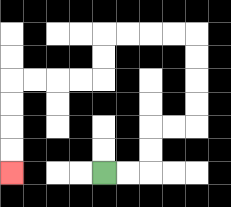{'start': '[4, 7]', 'end': '[0, 7]', 'path_directions': 'R,R,U,U,R,R,U,U,U,U,L,L,L,L,D,D,L,L,L,L,D,D,D,D', 'path_coordinates': '[[4, 7], [5, 7], [6, 7], [6, 6], [6, 5], [7, 5], [8, 5], [8, 4], [8, 3], [8, 2], [8, 1], [7, 1], [6, 1], [5, 1], [4, 1], [4, 2], [4, 3], [3, 3], [2, 3], [1, 3], [0, 3], [0, 4], [0, 5], [0, 6], [0, 7]]'}